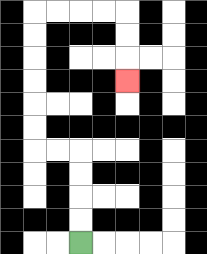{'start': '[3, 10]', 'end': '[5, 3]', 'path_directions': 'U,U,U,U,L,L,U,U,U,U,U,U,R,R,R,R,D,D,D', 'path_coordinates': '[[3, 10], [3, 9], [3, 8], [3, 7], [3, 6], [2, 6], [1, 6], [1, 5], [1, 4], [1, 3], [1, 2], [1, 1], [1, 0], [2, 0], [3, 0], [4, 0], [5, 0], [5, 1], [5, 2], [5, 3]]'}